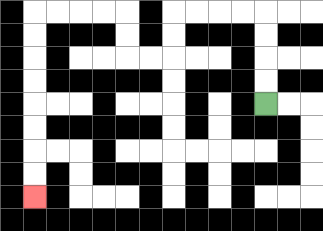{'start': '[11, 4]', 'end': '[1, 8]', 'path_directions': 'U,U,U,U,L,L,L,L,D,D,L,L,U,U,L,L,L,L,D,D,D,D,D,D,D,D', 'path_coordinates': '[[11, 4], [11, 3], [11, 2], [11, 1], [11, 0], [10, 0], [9, 0], [8, 0], [7, 0], [7, 1], [7, 2], [6, 2], [5, 2], [5, 1], [5, 0], [4, 0], [3, 0], [2, 0], [1, 0], [1, 1], [1, 2], [1, 3], [1, 4], [1, 5], [1, 6], [1, 7], [1, 8]]'}